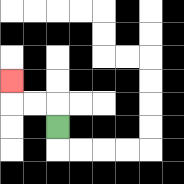{'start': '[2, 5]', 'end': '[0, 3]', 'path_directions': 'U,L,L,U', 'path_coordinates': '[[2, 5], [2, 4], [1, 4], [0, 4], [0, 3]]'}